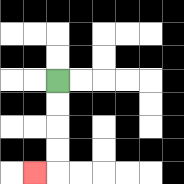{'start': '[2, 3]', 'end': '[1, 7]', 'path_directions': 'D,D,D,D,L', 'path_coordinates': '[[2, 3], [2, 4], [2, 5], [2, 6], [2, 7], [1, 7]]'}